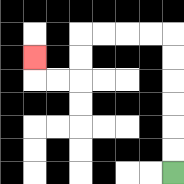{'start': '[7, 7]', 'end': '[1, 2]', 'path_directions': 'U,U,U,U,U,U,L,L,L,L,D,D,L,L,U', 'path_coordinates': '[[7, 7], [7, 6], [7, 5], [7, 4], [7, 3], [7, 2], [7, 1], [6, 1], [5, 1], [4, 1], [3, 1], [3, 2], [3, 3], [2, 3], [1, 3], [1, 2]]'}